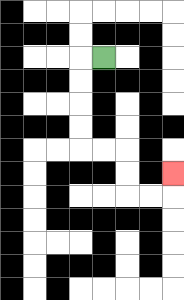{'start': '[4, 2]', 'end': '[7, 7]', 'path_directions': 'L,D,D,D,D,R,R,D,D,R,R,U', 'path_coordinates': '[[4, 2], [3, 2], [3, 3], [3, 4], [3, 5], [3, 6], [4, 6], [5, 6], [5, 7], [5, 8], [6, 8], [7, 8], [7, 7]]'}